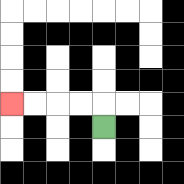{'start': '[4, 5]', 'end': '[0, 4]', 'path_directions': 'U,L,L,L,L', 'path_coordinates': '[[4, 5], [4, 4], [3, 4], [2, 4], [1, 4], [0, 4]]'}